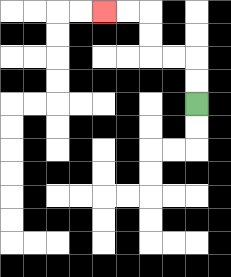{'start': '[8, 4]', 'end': '[4, 0]', 'path_directions': 'U,U,L,L,U,U,L,L', 'path_coordinates': '[[8, 4], [8, 3], [8, 2], [7, 2], [6, 2], [6, 1], [6, 0], [5, 0], [4, 0]]'}